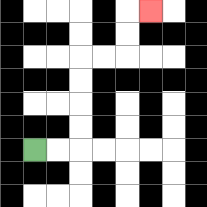{'start': '[1, 6]', 'end': '[6, 0]', 'path_directions': 'R,R,U,U,U,U,R,R,U,U,R', 'path_coordinates': '[[1, 6], [2, 6], [3, 6], [3, 5], [3, 4], [3, 3], [3, 2], [4, 2], [5, 2], [5, 1], [5, 0], [6, 0]]'}